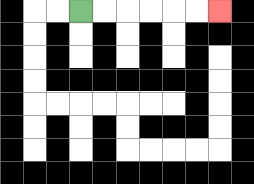{'start': '[3, 0]', 'end': '[9, 0]', 'path_directions': 'R,R,R,R,R,R', 'path_coordinates': '[[3, 0], [4, 0], [5, 0], [6, 0], [7, 0], [8, 0], [9, 0]]'}